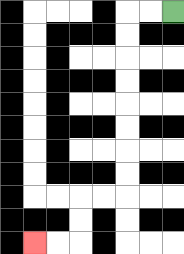{'start': '[7, 0]', 'end': '[1, 10]', 'path_directions': 'L,L,D,D,D,D,D,D,D,D,L,L,D,D,L,L', 'path_coordinates': '[[7, 0], [6, 0], [5, 0], [5, 1], [5, 2], [5, 3], [5, 4], [5, 5], [5, 6], [5, 7], [5, 8], [4, 8], [3, 8], [3, 9], [3, 10], [2, 10], [1, 10]]'}